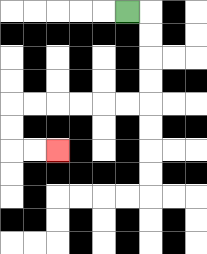{'start': '[5, 0]', 'end': '[2, 6]', 'path_directions': 'R,D,D,D,D,L,L,L,L,L,L,D,D,R,R', 'path_coordinates': '[[5, 0], [6, 0], [6, 1], [6, 2], [6, 3], [6, 4], [5, 4], [4, 4], [3, 4], [2, 4], [1, 4], [0, 4], [0, 5], [0, 6], [1, 6], [2, 6]]'}